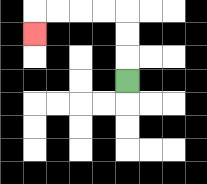{'start': '[5, 3]', 'end': '[1, 1]', 'path_directions': 'U,U,U,L,L,L,L,D', 'path_coordinates': '[[5, 3], [5, 2], [5, 1], [5, 0], [4, 0], [3, 0], [2, 0], [1, 0], [1, 1]]'}